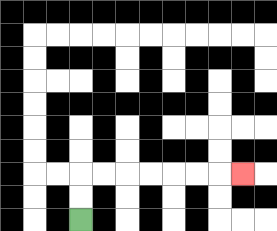{'start': '[3, 9]', 'end': '[10, 7]', 'path_directions': 'U,U,R,R,R,R,R,R,R', 'path_coordinates': '[[3, 9], [3, 8], [3, 7], [4, 7], [5, 7], [6, 7], [7, 7], [8, 7], [9, 7], [10, 7]]'}